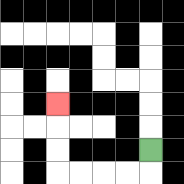{'start': '[6, 6]', 'end': '[2, 4]', 'path_directions': 'D,L,L,L,L,U,U,U', 'path_coordinates': '[[6, 6], [6, 7], [5, 7], [4, 7], [3, 7], [2, 7], [2, 6], [2, 5], [2, 4]]'}